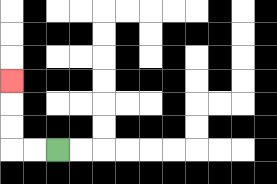{'start': '[2, 6]', 'end': '[0, 3]', 'path_directions': 'L,L,U,U,U', 'path_coordinates': '[[2, 6], [1, 6], [0, 6], [0, 5], [0, 4], [0, 3]]'}